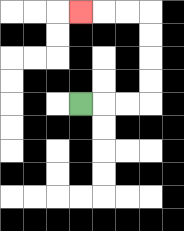{'start': '[3, 4]', 'end': '[3, 0]', 'path_directions': 'R,R,R,U,U,U,U,L,L,L', 'path_coordinates': '[[3, 4], [4, 4], [5, 4], [6, 4], [6, 3], [6, 2], [6, 1], [6, 0], [5, 0], [4, 0], [3, 0]]'}